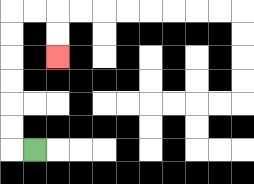{'start': '[1, 6]', 'end': '[2, 2]', 'path_directions': 'L,U,U,U,U,U,U,R,R,D,D', 'path_coordinates': '[[1, 6], [0, 6], [0, 5], [0, 4], [0, 3], [0, 2], [0, 1], [0, 0], [1, 0], [2, 0], [2, 1], [2, 2]]'}